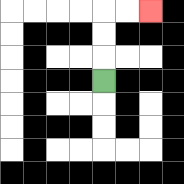{'start': '[4, 3]', 'end': '[6, 0]', 'path_directions': 'U,U,U,R,R', 'path_coordinates': '[[4, 3], [4, 2], [4, 1], [4, 0], [5, 0], [6, 0]]'}